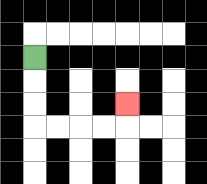{'start': '[1, 2]', 'end': '[5, 4]', 'path_directions': 'D,D,D,R,R,R,R,U', 'path_coordinates': '[[1, 2], [1, 3], [1, 4], [1, 5], [2, 5], [3, 5], [4, 5], [5, 5], [5, 4]]'}